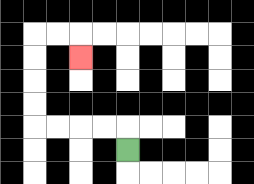{'start': '[5, 6]', 'end': '[3, 2]', 'path_directions': 'U,L,L,L,L,U,U,U,U,R,R,D', 'path_coordinates': '[[5, 6], [5, 5], [4, 5], [3, 5], [2, 5], [1, 5], [1, 4], [1, 3], [1, 2], [1, 1], [2, 1], [3, 1], [3, 2]]'}